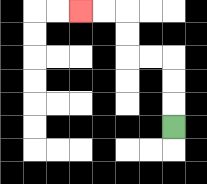{'start': '[7, 5]', 'end': '[3, 0]', 'path_directions': 'U,U,U,L,L,U,U,L,L', 'path_coordinates': '[[7, 5], [7, 4], [7, 3], [7, 2], [6, 2], [5, 2], [5, 1], [5, 0], [4, 0], [3, 0]]'}